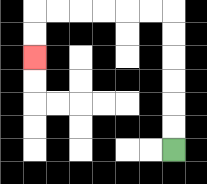{'start': '[7, 6]', 'end': '[1, 2]', 'path_directions': 'U,U,U,U,U,U,L,L,L,L,L,L,D,D', 'path_coordinates': '[[7, 6], [7, 5], [7, 4], [7, 3], [7, 2], [7, 1], [7, 0], [6, 0], [5, 0], [4, 0], [3, 0], [2, 0], [1, 0], [1, 1], [1, 2]]'}